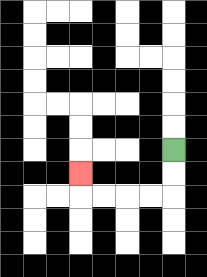{'start': '[7, 6]', 'end': '[3, 7]', 'path_directions': 'D,D,L,L,L,L,U', 'path_coordinates': '[[7, 6], [7, 7], [7, 8], [6, 8], [5, 8], [4, 8], [3, 8], [3, 7]]'}